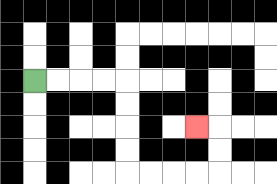{'start': '[1, 3]', 'end': '[8, 5]', 'path_directions': 'R,R,R,R,D,D,D,D,R,R,R,R,U,U,L', 'path_coordinates': '[[1, 3], [2, 3], [3, 3], [4, 3], [5, 3], [5, 4], [5, 5], [5, 6], [5, 7], [6, 7], [7, 7], [8, 7], [9, 7], [9, 6], [9, 5], [8, 5]]'}